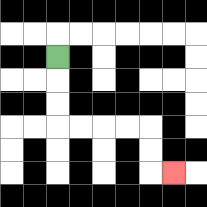{'start': '[2, 2]', 'end': '[7, 7]', 'path_directions': 'D,D,D,R,R,R,R,D,D,R', 'path_coordinates': '[[2, 2], [2, 3], [2, 4], [2, 5], [3, 5], [4, 5], [5, 5], [6, 5], [6, 6], [6, 7], [7, 7]]'}